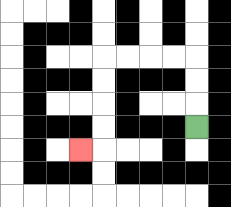{'start': '[8, 5]', 'end': '[3, 6]', 'path_directions': 'U,U,U,L,L,L,L,D,D,D,D,L', 'path_coordinates': '[[8, 5], [8, 4], [8, 3], [8, 2], [7, 2], [6, 2], [5, 2], [4, 2], [4, 3], [4, 4], [4, 5], [4, 6], [3, 6]]'}